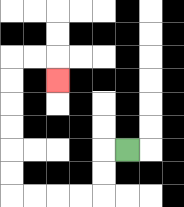{'start': '[5, 6]', 'end': '[2, 3]', 'path_directions': 'L,D,D,L,L,L,L,U,U,U,U,U,U,R,R,D', 'path_coordinates': '[[5, 6], [4, 6], [4, 7], [4, 8], [3, 8], [2, 8], [1, 8], [0, 8], [0, 7], [0, 6], [0, 5], [0, 4], [0, 3], [0, 2], [1, 2], [2, 2], [2, 3]]'}